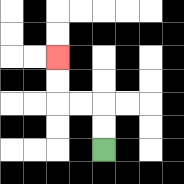{'start': '[4, 6]', 'end': '[2, 2]', 'path_directions': 'U,U,L,L,U,U', 'path_coordinates': '[[4, 6], [4, 5], [4, 4], [3, 4], [2, 4], [2, 3], [2, 2]]'}